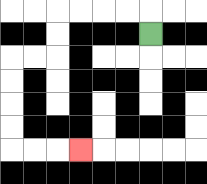{'start': '[6, 1]', 'end': '[3, 6]', 'path_directions': 'U,L,L,L,L,D,D,L,L,D,D,D,D,R,R,R', 'path_coordinates': '[[6, 1], [6, 0], [5, 0], [4, 0], [3, 0], [2, 0], [2, 1], [2, 2], [1, 2], [0, 2], [0, 3], [0, 4], [0, 5], [0, 6], [1, 6], [2, 6], [3, 6]]'}